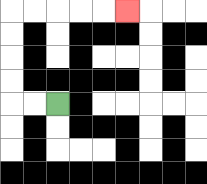{'start': '[2, 4]', 'end': '[5, 0]', 'path_directions': 'L,L,U,U,U,U,R,R,R,R,R', 'path_coordinates': '[[2, 4], [1, 4], [0, 4], [0, 3], [0, 2], [0, 1], [0, 0], [1, 0], [2, 0], [3, 0], [4, 0], [5, 0]]'}